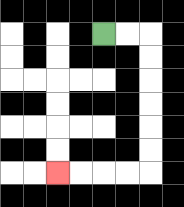{'start': '[4, 1]', 'end': '[2, 7]', 'path_directions': 'R,R,D,D,D,D,D,D,L,L,L,L', 'path_coordinates': '[[4, 1], [5, 1], [6, 1], [6, 2], [6, 3], [6, 4], [6, 5], [6, 6], [6, 7], [5, 7], [4, 7], [3, 7], [2, 7]]'}